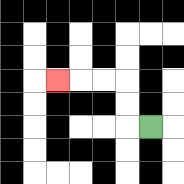{'start': '[6, 5]', 'end': '[2, 3]', 'path_directions': 'L,U,U,L,L,L', 'path_coordinates': '[[6, 5], [5, 5], [5, 4], [5, 3], [4, 3], [3, 3], [2, 3]]'}